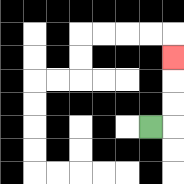{'start': '[6, 5]', 'end': '[7, 2]', 'path_directions': 'R,U,U,U', 'path_coordinates': '[[6, 5], [7, 5], [7, 4], [7, 3], [7, 2]]'}